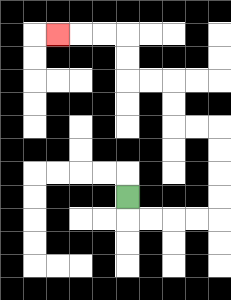{'start': '[5, 8]', 'end': '[2, 1]', 'path_directions': 'D,R,R,R,R,U,U,U,U,L,L,U,U,L,L,U,U,L,L,L', 'path_coordinates': '[[5, 8], [5, 9], [6, 9], [7, 9], [8, 9], [9, 9], [9, 8], [9, 7], [9, 6], [9, 5], [8, 5], [7, 5], [7, 4], [7, 3], [6, 3], [5, 3], [5, 2], [5, 1], [4, 1], [3, 1], [2, 1]]'}